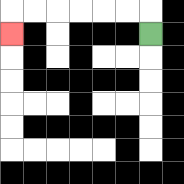{'start': '[6, 1]', 'end': '[0, 1]', 'path_directions': 'U,L,L,L,L,L,L,D', 'path_coordinates': '[[6, 1], [6, 0], [5, 0], [4, 0], [3, 0], [2, 0], [1, 0], [0, 0], [0, 1]]'}